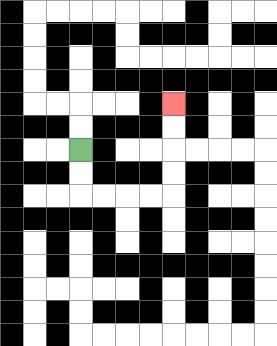{'start': '[3, 6]', 'end': '[7, 4]', 'path_directions': 'D,D,R,R,R,R,U,U,U,U', 'path_coordinates': '[[3, 6], [3, 7], [3, 8], [4, 8], [5, 8], [6, 8], [7, 8], [7, 7], [7, 6], [7, 5], [7, 4]]'}